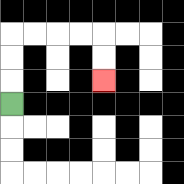{'start': '[0, 4]', 'end': '[4, 3]', 'path_directions': 'U,U,U,R,R,R,R,D,D', 'path_coordinates': '[[0, 4], [0, 3], [0, 2], [0, 1], [1, 1], [2, 1], [3, 1], [4, 1], [4, 2], [4, 3]]'}